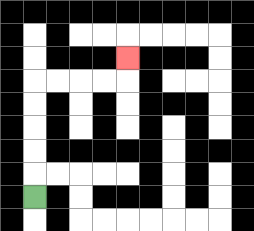{'start': '[1, 8]', 'end': '[5, 2]', 'path_directions': 'U,U,U,U,U,R,R,R,R,U', 'path_coordinates': '[[1, 8], [1, 7], [1, 6], [1, 5], [1, 4], [1, 3], [2, 3], [3, 3], [4, 3], [5, 3], [5, 2]]'}